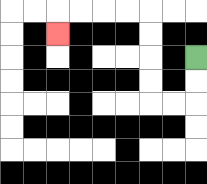{'start': '[8, 2]', 'end': '[2, 1]', 'path_directions': 'D,D,L,L,U,U,U,U,L,L,L,L,D', 'path_coordinates': '[[8, 2], [8, 3], [8, 4], [7, 4], [6, 4], [6, 3], [6, 2], [6, 1], [6, 0], [5, 0], [4, 0], [3, 0], [2, 0], [2, 1]]'}